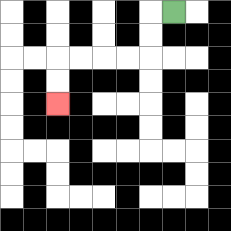{'start': '[7, 0]', 'end': '[2, 4]', 'path_directions': 'L,D,D,L,L,L,L,D,D', 'path_coordinates': '[[7, 0], [6, 0], [6, 1], [6, 2], [5, 2], [4, 2], [3, 2], [2, 2], [2, 3], [2, 4]]'}